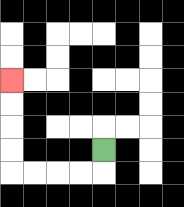{'start': '[4, 6]', 'end': '[0, 3]', 'path_directions': 'D,L,L,L,L,U,U,U,U', 'path_coordinates': '[[4, 6], [4, 7], [3, 7], [2, 7], [1, 7], [0, 7], [0, 6], [0, 5], [0, 4], [0, 3]]'}